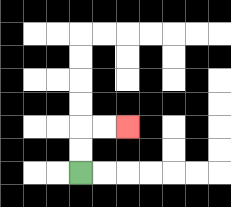{'start': '[3, 7]', 'end': '[5, 5]', 'path_directions': 'U,U,R,R', 'path_coordinates': '[[3, 7], [3, 6], [3, 5], [4, 5], [5, 5]]'}